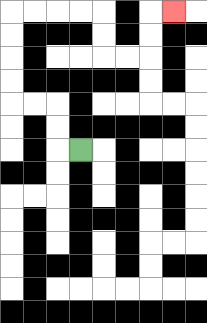{'start': '[3, 6]', 'end': '[7, 0]', 'path_directions': 'L,U,U,L,L,U,U,U,U,R,R,R,R,D,D,R,R,U,U,R', 'path_coordinates': '[[3, 6], [2, 6], [2, 5], [2, 4], [1, 4], [0, 4], [0, 3], [0, 2], [0, 1], [0, 0], [1, 0], [2, 0], [3, 0], [4, 0], [4, 1], [4, 2], [5, 2], [6, 2], [6, 1], [6, 0], [7, 0]]'}